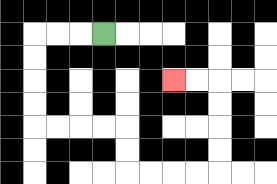{'start': '[4, 1]', 'end': '[7, 3]', 'path_directions': 'L,L,L,D,D,D,D,R,R,R,R,D,D,R,R,R,R,U,U,U,U,L,L', 'path_coordinates': '[[4, 1], [3, 1], [2, 1], [1, 1], [1, 2], [1, 3], [1, 4], [1, 5], [2, 5], [3, 5], [4, 5], [5, 5], [5, 6], [5, 7], [6, 7], [7, 7], [8, 7], [9, 7], [9, 6], [9, 5], [9, 4], [9, 3], [8, 3], [7, 3]]'}